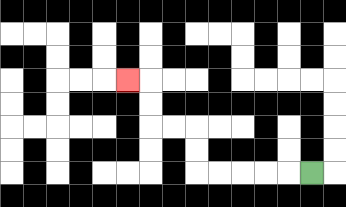{'start': '[13, 7]', 'end': '[5, 3]', 'path_directions': 'L,L,L,L,L,U,U,L,L,U,U,L', 'path_coordinates': '[[13, 7], [12, 7], [11, 7], [10, 7], [9, 7], [8, 7], [8, 6], [8, 5], [7, 5], [6, 5], [6, 4], [6, 3], [5, 3]]'}